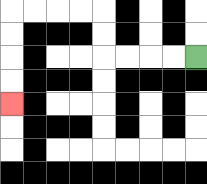{'start': '[8, 2]', 'end': '[0, 4]', 'path_directions': 'L,L,L,L,U,U,L,L,L,L,D,D,D,D', 'path_coordinates': '[[8, 2], [7, 2], [6, 2], [5, 2], [4, 2], [4, 1], [4, 0], [3, 0], [2, 0], [1, 0], [0, 0], [0, 1], [0, 2], [0, 3], [0, 4]]'}